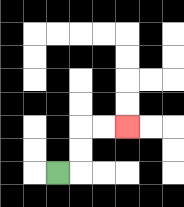{'start': '[2, 7]', 'end': '[5, 5]', 'path_directions': 'R,U,U,R,R', 'path_coordinates': '[[2, 7], [3, 7], [3, 6], [3, 5], [4, 5], [5, 5]]'}